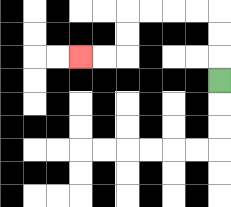{'start': '[9, 3]', 'end': '[3, 2]', 'path_directions': 'U,U,U,L,L,L,L,D,D,L,L', 'path_coordinates': '[[9, 3], [9, 2], [9, 1], [9, 0], [8, 0], [7, 0], [6, 0], [5, 0], [5, 1], [5, 2], [4, 2], [3, 2]]'}